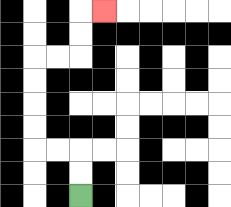{'start': '[3, 8]', 'end': '[4, 0]', 'path_directions': 'U,U,L,L,U,U,U,U,R,R,U,U,R', 'path_coordinates': '[[3, 8], [3, 7], [3, 6], [2, 6], [1, 6], [1, 5], [1, 4], [1, 3], [1, 2], [2, 2], [3, 2], [3, 1], [3, 0], [4, 0]]'}